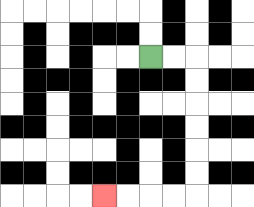{'start': '[6, 2]', 'end': '[4, 8]', 'path_directions': 'R,R,D,D,D,D,D,D,L,L,L,L', 'path_coordinates': '[[6, 2], [7, 2], [8, 2], [8, 3], [8, 4], [8, 5], [8, 6], [8, 7], [8, 8], [7, 8], [6, 8], [5, 8], [4, 8]]'}